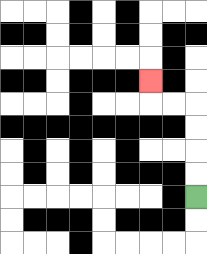{'start': '[8, 8]', 'end': '[6, 3]', 'path_directions': 'U,U,U,U,L,L,U', 'path_coordinates': '[[8, 8], [8, 7], [8, 6], [8, 5], [8, 4], [7, 4], [6, 4], [6, 3]]'}